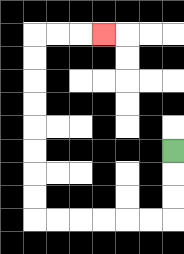{'start': '[7, 6]', 'end': '[4, 1]', 'path_directions': 'D,D,D,L,L,L,L,L,L,U,U,U,U,U,U,U,U,R,R,R', 'path_coordinates': '[[7, 6], [7, 7], [7, 8], [7, 9], [6, 9], [5, 9], [4, 9], [3, 9], [2, 9], [1, 9], [1, 8], [1, 7], [1, 6], [1, 5], [1, 4], [1, 3], [1, 2], [1, 1], [2, 1], [3, 1], [4, 1]]'}